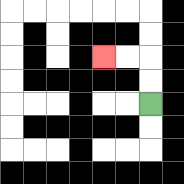{'start': '[6, 4]', 'end': '[4, 2]', 'path_directions': 'U,U,L,L', 'path_coordinates': '[[6, 4], [6, 3], [6, 2], [5, 2], [4, 2]]'}